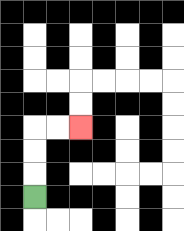{'start': '[1, 8]', 'end': '[3, 5]', 'path_directions': 'U,U,U,R,R', 'path_coordinates': '[[1, 8], [1, 7], [1, 6], [1, 5], [2, 5], [3, 5]]'}